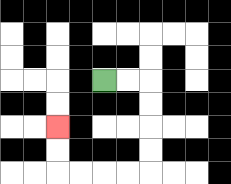{'start': '[4, 3]', 'end': '[2, 5]', 'path_directions': 'R,R,D,D,D,D,L,L,L,L,U,U', 'path_coordinates': '[[4, 3], [5, 3], [6, 3], [6, 4], [6, 5], [6, 6], [6, 7], [5, 7], [4, 7], [3, 7], [2, 7], [2, 6], [2, 5]]'}